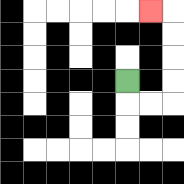{'start': '[5, 3]', 'end': '[6, 0]', 'path_directions': 'D,R,R,U,U,U,U,L', 'path_coordinates': '[[5, 3], [5, 4], [6, 4], [7, 4], [7, 3], [7, 2], [7, 1], [7, 0], [6, 0]]'}